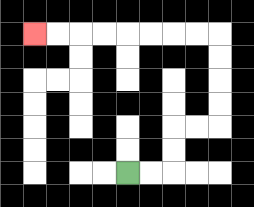{'start': '[5, 7]', 'end': '[1, 1]', 'path_directions': 'R,R,U,U,R,R,U,U,U,U,L,L,L,L,L,L,L,L', 'path_coordinates': '[[5, 7], [6, 7], [7, 7], [7, 6], [7, 5], [8, 5], [9, 5], [9, 4], [9, 3], [9, 2], [9, 1], [8, 1], [7, 1], [6, 1], [5, 1], [4, 1], [3, 1], [2, 1], [1, 1]]'}